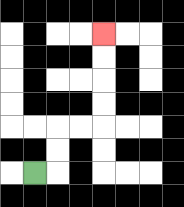{'start': '[1, 7]', 'end': '[4, 1]', 'path_directions': 'R,U,U,R,R,U,U,U,U', 'path_coordinates': '[[1, 7], [2, 7], [2, 6], [2, 5], [3, 5], [4, 5], [4, 4], [4, 3], [4, 2], [4, 1]]'}